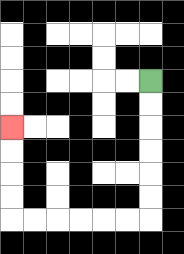{'start': '[6, 3]', 'end': '[0, 5]', 'path_directions': 'D,D,D,D,D,D,L,L,L,L,L,L,U,U,U,U', 'path_coordinates': '[[6, 3], [6, 4], [6, 5], [6, 6], [6, 7], [6, 8], [6, 9], [5, 9], [4, 9], [3, 9], [2, 9], [1, 9], [0, 9], [0, 8], [0, 7], [0, 6], [0, 5]]'}